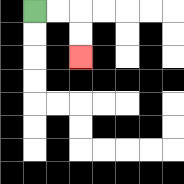{'start': '[1, 0]', 'end': '[3, 2]', 'path_directions': 'R,R,D,D', 'path_coordinates': '[[1, 0], [2, 0], [3, 0], [3, 1], [3, 2]]'}